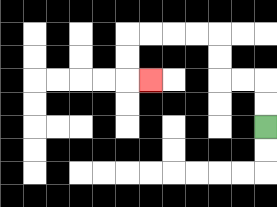{'start': '[11, 5]', 'end': '[6, 3]', 'path_directions': 'U,U,L,L,U,U,L,L,L,L,D,D,R', 'path_coordinates': '[[11, 5], [11, 4], [11, 3], [10, 3], [9, 3], [9, 2], [9, 1], [8, 1], [7, 1], [6, 1], [5, 1], [5, 2], [5, 3], [6, 3]]'}